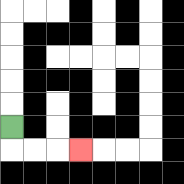{'start': '[0, 5]', 'end': '[3, 6]', 'path_directions': 'D,R,R,R', 'path_coordinates': '[[0, 5], [0, 6], [1, 6], [2, 6], [3, 6]]'}